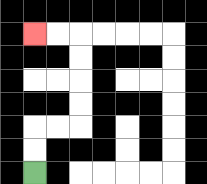{'start': '[1, 7]', 'end': '[1, 1]', 'path_directions': 'U,U,R,R,U,U,U,U,L,L', 'path_coordinates': '[[1, 7], [1, 6], [1, 5], [2, 5], [3, 5], [3, 4], [3, 3], [3, 2], [3, 1], [2, 1], [1, 1]]'}